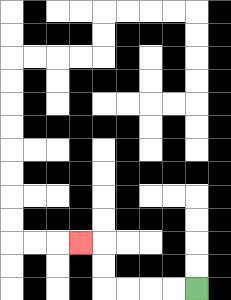{'start': '[8, 12]', 'end': '[3, 10]', 'path_directions': 'L,L,L,L,U,U,L', 'path_coordinates': '[[8, 12], [7, 12], [6, 12], [5, 12], [4, 12], [4, 11], [4, 10], [3, 10]]'}